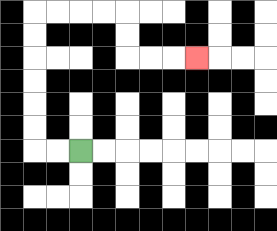{'start': '[3, 6]', 'end': '[8, 2]', 'path_directions': 'L,L,U,U,U,U,U,U,R,R,R,R,D,D,R,R,R', 'path_coordinates': '[[3, 6], [2, 6], [1, 6], [1, 5], [1, 4], [1, 3], [1, 2], [1, 1], [1, 0], [2, 0], [3, 0], [4, 0], [5, 0], [5, 1], [5, 2], [6, 2], [7, 2], [8, 2]]'}